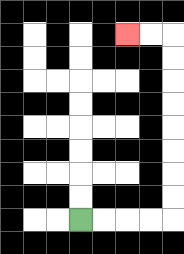{'start': '[3, 9]', 'end': '[5, 1]', 'path_directions': 'R,R,R,R,U,U,U,U,U,U,U,U,L,L', 'path_coordinates': '[[3, 9], [4, 9], [5, 9], [6, 9], [7, 9], [7, 8], [7, 7], [7, 6], [7, 5], [7, 4], [7, 3], [7, 2], [7, 1], [6, 1], [5, 1]]'}